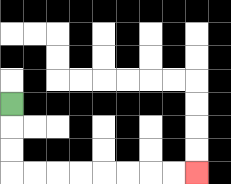{'start': '[0, 4]', 'end': '[8, 7]', 'path_directions': 'D,D,D,R,R,R,R,R,R,R,R', 'path_coordinates': '[[0, 4], [0, 5], [0, 6], [0, 7], [1, 7], [2, 7], [3, 7], [4, 7], [5, 7], [6, 7], [7, 7], [8, 7]]'}